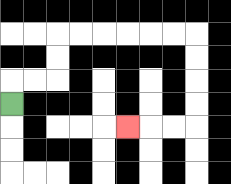{'start': '[0, 4]', 'end': '[5, 5]', 'path_directions': 'U,R,R,U,U,R,R,R,R,R,R,D,D,D,D,L,L,L', 'path_coordinates': '[[0, 4], [0, 3], [1, 3], [2, 3], [2, 2], [2, 1], [3, 1], [4, 1], [5, 1], [6, 1], [7, 1], [8, 1], [8, 2], [8, 3], [8, 4], [8, 5], [7, 5], [6, 5], [5, 5]]'}